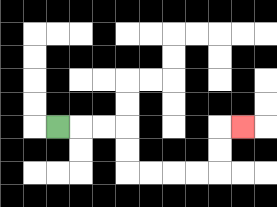{'start': '[2, 5]', 'end': '[10, 5]', 'path_directions': 'R,R,R,D,D,R,R,R,R,U,U,R', 'path_coordinates': '[[2, 5], [3, 5], [4, 5], [5, 5], [5, 6], [5, 7], [6, 7], [7, 7], [8, 7], [9, 7], [9, 6], [9, 5], [10, 5]]'}